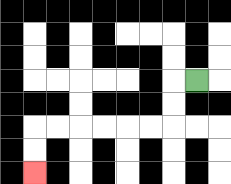{'start': '[8, 3]', 'end': '[1, 7]', 'path_directions': 'L,D,D,L,L,L,L,L,L,D,D', 'path_coordinates': '[[8, 3], [7, 3], [7, 4], [7, 5], [6, 5], [5, 5], [4, 5], [3, 5], [2, 5], [1, 5], [1, 6], [1, 7]]'}